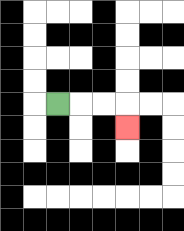{'start': '[2, 4]', 'end': '[5, 5]', 'path_directions': 'R,R,R,D', 'path_coordinates': '[[2, 4], [3, 4], [4, 4], [5, 4], [5, 5]]'}